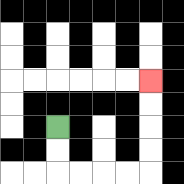{'start': '[2, 5]', 'end': '[6, 3]', 'path_directions': 'D,D,R,R,R,R,U,U,U,U', 'path_coordinates': '[[2, 5], [2, 6], [2, 7], [3, 7], [4, 7], [5, 7], [6, 7], [6, 6], [6, 5], [6, 4], [6, 3]]'}